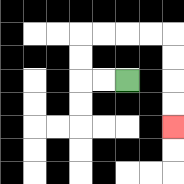{'start': '[5, 3]', 'end': '[7, 5]', 'path_directions': 'L,L,U,U,R,R,R,R,D,D,D,D', 'path_coordinates': '[[5, 3], [4, 3], [3, 3], [3, 2], [3, 1], [4, 1], [5, 1], [6, 1], [7, 1], [7, 2], [7, 3], [7, 4], [7, 5]]'}